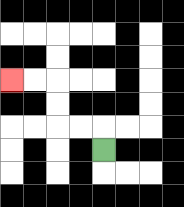{'start': '[4, 6]', 'end': '[0, 3]', 'path_directions': 'U,L,L,U,U,L,L', 'path_coordinates': '[[4, 6], [4, 5], [3, 5], [2, 5], [2, 4], [2, 3], [1, 3], [0, 3]]'}